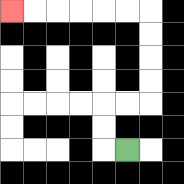{'start': '[5, 6]', 'end': '[0, 0]', 'path_directions': 'L,U,U,R,R,U,U,U,U,L,L,L,L,L,L', 'path_coordinates': '[[5, 6], [4, 6], [4, 5], [4, 4], [5, 4], [6, 4], [6, 3], [6, 2], [6, 1], [6, 0], [5, 0], [4, 0], [3, 0], [2, 0], [1, 0], [0, 0]]'}